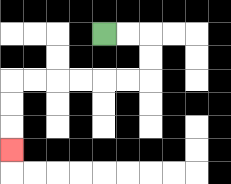{'start': '[4, 1]', 'end': '[0, 6]', 'path_directions': 'R,R,D,D,L,L,L,L,L,L,D,D,D', 'path_coordinates': '[[4, 1], [5, 1], [6, 1], [6, 2], [6, 3], [5, 3], [4, 3], [3, 3], [2, 3], [1, 3], [0, 3], [0, 4], [0, 5], [0, 6]]'}